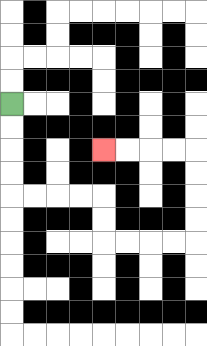{'start': '[0, 4]', 'end': '[4, 6]', 'path_directions': 'D,D,D,D,R,R,R,R,D,D,R,R,R,R,U,U,U,U,L,L,L,L', 'path_coordinates': '[[0, 4], [0, 5], [0, 6], [0, 7], [0, 8], [1, 8], [2, 8], [3, 8], [4, 8], [4, 9], [4, 10], [5, 10], [6, 10], [7, 10], [8, 10], [8, 9], [8, 8], [8, 7], [8, 6], [7, 6], [6, 6], [5, 6], [4, 6]]'}